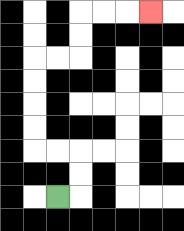{'start': '[2, 8]', 'end': '[6, 0]', 'path_directions': 'R,U,U,L,L,U,U,U,U,R,R,U,U,R,R,R', 'path_coordinates': '[[2, 8], [3, 8], [3, 7], [3, 6], [2, 6], [1, 6], [1, 5], [1, 4], [1, 3], [1, 2], [2, 2], [3, 2], [3, 1], [3, 0], [4, 0], [5, 0], [6, 0]]'}